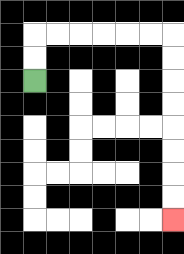{'start': '[1, 3]', 'end': '[7, 9]', 'path_directions': 'U,U,R,R,R,R,R,R,D,D,D,D,D,D,D,D', 'path_coordinates': '[[1, 3], [1, 2], [1, 1], [2, 1], [3, 1], [4, 1], [5, 1], [6, 1], [7, 1], [7, 2], [7, 3], [7, 4], [7, 5], [7, 6], [7, 7], [7, 8], [7, 9]]'}